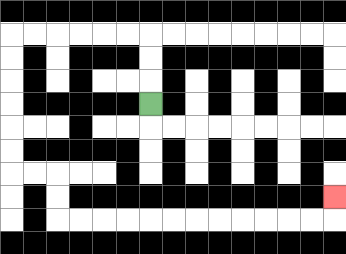{'start': '[6, 4]', 'end': '[14, 8]', 'path_directions': 'U,U,U,L,L,L,L,L,L,D,D,D,D,D,D,R,R,D,D,R,R,R,R,R,R,R,R,R,R,R,R,U', 'path_coordinates': '[[6, 4], [6, 3], [6, 2], [6, 1], [5, 1], [4, 1], [3, 1], [2, 1], [1, 1], [0, 1], [0, 2], [0, 3], [0, 4], [0, 5], [0, 6], [0, 7], [1, 7], [2, 7], [2, 8], [2, 9], [3, 9], [4, 9], [5, 9], [6, 9], [7, 9], [8, 9], [9, 9], [10, 9], [11, 9], [12, 9], [13, 9], [14, 9], [14, 8]]'}